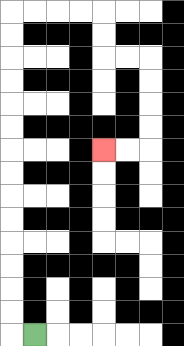{'start': '[1, 14]', 'end': '[4, 6]', 'path_directions': 'L,U,U,U,U,U,U,U,U,U,U,U,U,U,U,R,R,R,R,D,D,R,R,D,D,D,D,L,L', 'path_coordinates': '[[1, 14], [0, 14], [0, 13], [0, 12], [0, 11], [0, 10], [0, 9], [0, 8], [0, 7], [0, 6], [0, 5], [0, 4], [0, 3], [0, 2], [0, 1], [0, 0], [1, 0], [2, 0], [3, 0], [4, 0], [4, 1], [4, 2], [5, 2], [6, 2], [6, 3], [6, 4], [6, 5], [6, 6], [5, 6], [4, 6]]'}